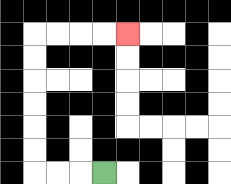{'start': '[4, 7]', 'end': '[5, 1]', 'path_directions': 'L,L,L,U,U,U,U,U,U,R,R,R,R', 'path_coordinates': '[[4, 7], [3, 7], [2, 7], [1, 7], [1, 6], [1, 5], [1, 4], [1, 3], [1, 2], [1, 1], [2, 1], [3, 1], [4, 1], [5, 1]]'}